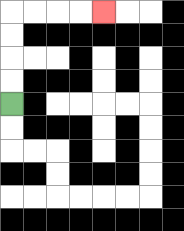{'start': '[0, 4]', 'end': '[4, 0]', 'path_directions': 'U,U,U,U,R,R,R,R', 'path_coordinates': '[[0, 4], [0, 3], [0, 2], [0, 1], [0, 0], [1, 0], [2, 0], [3, 0], [4, 0]]'}